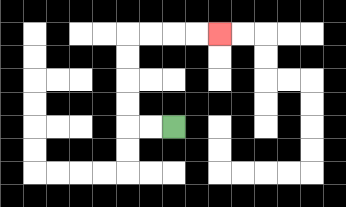{'start': '[7, 5]', 'end': '[9, 1]', 'path_directions': 'L,L,U,U,U,U,R,R,R,R', 'path_coordinates': '[[7, 5], [6, 5], [5, 5], [5, 4], [5, 3], [5, 2], [5, 1], [6, 1], [7, 1], [8, 1], [9, 1]]'}